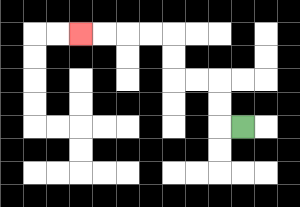{'start': '[10, 5]', 'end': '[3, 1]', 'path_directions': 'L,U,U,L,L,U,U,L,L,L,L', 'path_coordinates': '[[10, 5], [9, 5], [9, 4], [9, 3], [8, 3], [7, 3], [7, 2], [7, 1], [6, 1], [5, 1], [4, 1], [3, 1]]'}